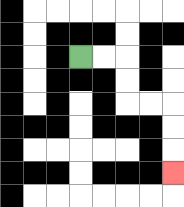{'start': '[3, 2]', 'end': '[7, 7]', 'path_directions': 'R,R,D,D,R,R,D,D,D', 'path_coordinates': '[[3, 2], [4, 2], [5, 2], [5, 3], [5, 4], [6, 4], [7, 4], [7, 5], [7, 6], [7, 7]]'}